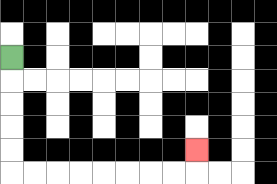{'start': '[0, 2]', 'end': '[8, 6]', 'path_directions': 'D,D,D,D,D,R,R,R,R,R,R,R,R,U', 'path_coordinates': '[[0, 2], [0, 3], [0, 4], [0, 5], [0, 6], [0, 7], [1, 7], [2, 7], [3, 7], [4, 7], [5, 7], [6, 7], [7, 7], [8, 7], [8, 6]]'}